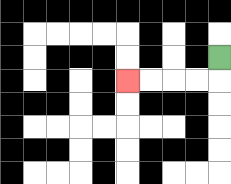{'start': '[9, 2]', 'end': '[5, 3]', 'path_directions': 'D,L,L,L,L', 'path_coordinates': '[[9, 2], [9, 3], [8, 3], [7, 3], [6, 3], [5, 3]]'}